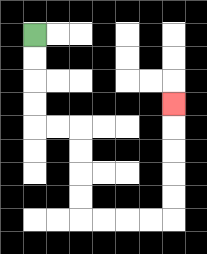{'start': '[1, 1]', 'end': '[7, 4]', 'path_directions': 'D,D,D,D,R,R,D,D,D,D,R,R,R,R,U,U,U,U,U', 'path_coordinates': '[[1, 1], [1, 2], [1, 3], [1, 4], [1, 5], [2, 5], [3, 5], [3, 6], [3, 7], [3, 8], [3, 9], [4, 9], [5, 9], [6, 9], [7, 9], [7, 8], [7, 7], [7, 6], [7, 5], [7, 4]]'}